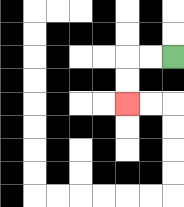{'start': '[7, 2]', 'end': '[5, 4]', 'path_directions': 'L,L,D,D', 'path_coordinates': '[[7, 2], [6, 2], [5, 2], [5, 3], [5, 4]]'}